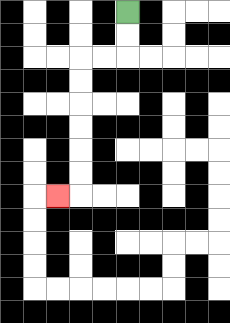{'start': '[5, 0]', 'end': '[2, 8]', 'path_directions': 'D,D,L,L,D,D,D,D,D,D,L', 'path_coordinates': '[[5, 0], [5, 1], [5, 2], [4, 2], [3, 2], [3, 3], [3, 4], [3, 5], [3, 6], [3, 7], [3, 8], [2, 8]]'}